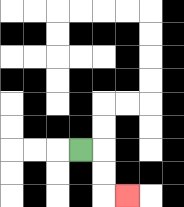{'start': '[3, 6]', 'end': '[5, 8]', 'path_directions': 'R,D,D,R', 'path_coordinates': '[[3, 6], [4, 6], [4, 7], [4, 8], [5, 8]]'}